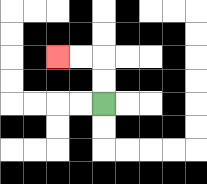{'start': '[4, 4]', 'end': '[2, 2]', 'path_directions': 'U,U,L,L', 'path_coordinates': '[[4, 4], [4, 3], [4, 2], [3, 2], [2, 2]]'}